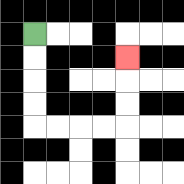{'start': '[1, 1]', 'end': '[5, 2]', 'path_directions': 'D,D,D,D,R,R,R,R,U,U,U', 'path_coordinates': '[[1, 1], [1, 2], [1, 3], [1, 4], [1, 5], [2, 5], [3, 5], [4, 5], [5, 5], [5, 4], [5, 3], [5, 2]]'}